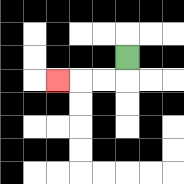{'start': '[5, 2]', 'end': '[2, 3]', 'path_directions': 'D,L,L,L', 'path_coordinates': '[[5, 2], [5, 3], [4, 3], [3, 3], [2, 3]]'}